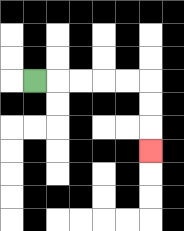{'start': '[1, 3]', 'end': '[6, 6]', 'path_directions': 'R,R,R,R,R,D,D,D', 'path_coordinates': '[[1, 3], [2, 3], [3, 3], [4, 3], [5, 3], [6, 3], [6, 4], [6, 5], [6, 6]]'}